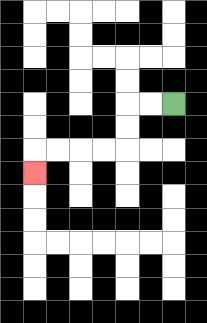{'start': '[7, 4]', 'end': '[1, 7]', 'path_directions': 'L,L,D,D,L,L,L,L,D', 'path_coordinates': '[[7, 4], [6, 4], [5, 4], [5, 5], [5, 6], [4, 6], [3, 6], [2, 6], [1, 6], [1, 7]]'}